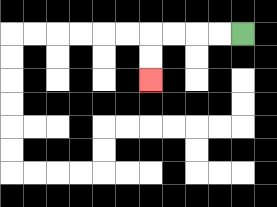{'start': '[10, 1]', 'end': '[6, 3]', 'path_directions': 'L,L,L,L,D,D', 'path_coordinates': '[[10, 1], [9, 1], [8, 1], [7, 1], [6, 1], [6, 2], [6, 3]]'}